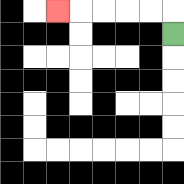{'start': '[7, 1]', 'end': '[2, 0]', 'path_directions': 'U,L,L,L,L,L', 'path_coordinates': '[[7, 1], [7, 0], [6, 0], [5, 0], [4, 0], [3, 0], [2, 0]]'}